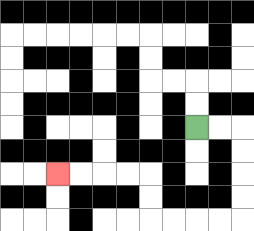{'start': '[8, 5]', 'end': '[2, 7]', 'path_directions': 'R,R,D,D,D,D,L,L,L,L,U,U,L,L,L,L', 'path_coordinates': '[[8, 5], [9, 5], [10, 5], [10, 6], [10, 7], [10, 8], [10, 9], [9, 9], [8, 9], [7, 9], [6, 9], [6, 8], [6, 7], [5, 7], [4, 7], [3, 7], [2, 7]]'}